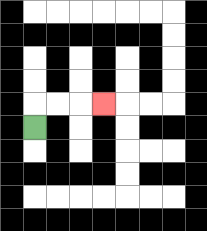{'start': '[1, 5]', 'end': '[4, 4]', 'path_directions': 'U,R,R,R', 'path_coordinates': '[[1, 5], [1, 4], [2, 4], [3, 4], [4, 4]]'}